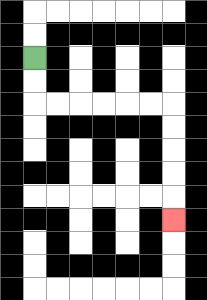{'start': '[1, 2]', 'end': '[7, 9]', 'path_directions': 'D,D,R,R,R,R,R,R,D,D,D,D,D', 'path_coordinates': '[[1, 2], [1, 3], [1, 4], [2, 4], [3, 4], [4, 4], [5, 4], [6, 4], [7, 4], [7, 5], [7, 6], [7, 7], [7, 8], [7, 9]]'}